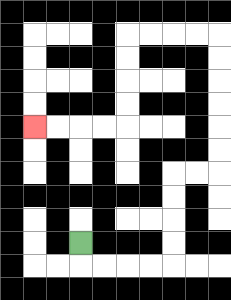{'start': '[3, 10]', 'end': '[1, 5]', 'path_directions': 'D,R,R,R,R,U,U,U,U,R,R,U,U,U,U,U,U,L,L,L,L,D,D,D,D,L,L,L,L', 'path_coordinates': '[[3, 10], [3, 11], [4, 11], [5, 11], [6, 11], [7, 11], [7, 10], [7, 9], [7, 8], [7, 7], [8, 7], [9, 7], [9, 6], [9, 5], [9, 4], [9, 3], [9, 2], [9, 1], [8, 1], [7, 1], [6, 1], [5, 1], [5, 2], [5, 3], [5, 4], [5, 5], [4, 5], [3, 5], [2, 5], [1, 5]]'}